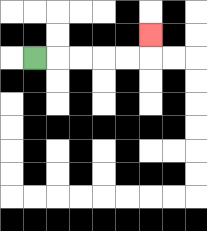{'start': '[1, 2]', 'end': '[6, 1]', 'path_directions': 'R,R,R,R,R,U', 'path_coordinates': '[[1, 2], [2, 2], [3, 2], [4, 2], [5, 2], [6, 2], [6, 1]]'}